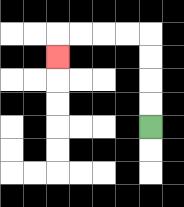{'start': '[6, 5]', 'end': '[2, 2]', 'path_directions': 'U,U,U,U,L,L,L,L,D', 'path_coordinates': '[[6, 5], [6, 4], [6, 3], [6, 2], [6, 1], [5, 1], [4, 1], [3, 1], [2, 1], [2, 2]]'}